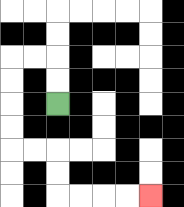{'start': '[2, 4]', 'end': '[6, 8]', 'path_directions': 'U,U,L,L,D,D,D,D,R,R,D,D,R,R,R,R', 'path_coordinates': '[[2, 4], [2, 3], [2, 2], [1, 2], [0, 2], [0, 3], [0, 4], [0, 5], [0, 6], [1, 6], [2, 6], [2, 7], [2, 8], [3, 8], [4, 8], [5, 8], [6, 8]]'}